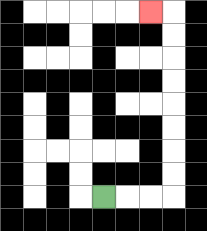{'start': '[4, 8]', 'end': '[6, 0]', 'path_directions': 'R,R,R,U,U,U,U,U,U,U,U,L', 'path_coordinates': '[[4, 8], [5, 8], [6, 8], [7, 8], [7, 7], [7, 6], [7, 5], [7, 4], [7, 3], [7, 2], [7, 1], [7, 0], [6, 0]]'}